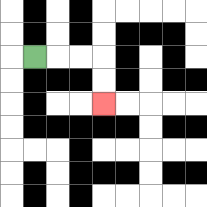{'start': '[1, 2]', 'end': '[4, 4]', 'path_directions': 'R,R,R,D,D', 'path_coordinates': '[[1, 2], [2, 2], [3, 2], [4, 2], [4, 3], [4, 4]]'}